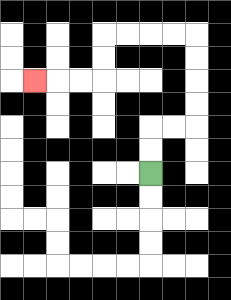{'start': '[6, 7]', 'end': '[1, 3]', 'path_directions': 'U,U,R,R,U,U,U,U,L,L,L,L,D,D,L,L,L', 'path_coordinates': '[[6, 7], [6, 6], [6, 5], [7, 5], [8, 5], [8, 4], [8, 3], [8, 2], [8, 1], [7, 1], [6, 1], [5, 1], [4, 1], [4, 2], [4, 3], [3, 3], [2, 3], [1, 3]]'}